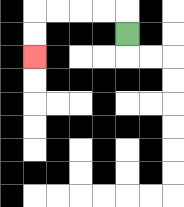{'start': '[5, 1]', 'end': '[1, 2]', 'path_directions': 'U,L,L,L,L,D,D', 'path_coordinates': '[[5, 1], [5, 0], [4, 0], [3, 0], [2, 0], [1, 0], [1, 1], [1, 2]]'}